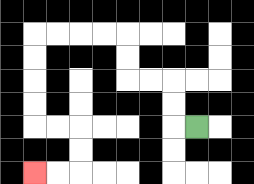{'start': '[8, 5]', 'end': '[1, 7]', 'path_directions': 'L,U,U,L,L,U,U,L,L,L,L,D,D,D,D,R,R,D,D,L,L', 'path_coordinates': '[[8, 5], [7, 5], [7, 4], [7, 3], [6, 3], [5, 3], [5, 2], [5, 1], [4, 1], [3, 1], [2, 1], [1, 1], [1, 2], [1, 3], [1, 4], [1, 5], [2, 5], [3, 5], [3, 6], [3, 7], [2, 7], [1, 7]]'}